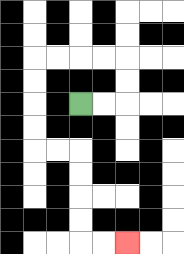{'start': '[3, 4]', 'end': '[5, 10]', 'path_directions': 'R,R,U,U,L,L,L,L,D,D,D,D,R,R,D,D,D,D,R,R', 'path_coordinates': '[[3, 4], [4, 4], [5, 4], [5, 3], [5, 2], [4, 2], [3, 2], [2, 2], [1, 2], [1, 3], [1, 4], [1, 5], [1, 6], [2, 6], [3, 6], [3, 7], [3, 8], [3, 9], [3, 10], [4, 10], [5, 10]]'}